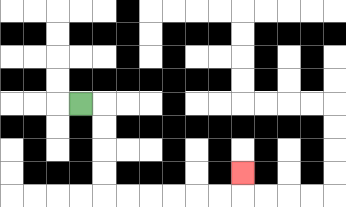{'start': '[3, 4]', 'end': '[10, 7]', 'path_directions': 'R,D,D,D,D,R,R,R,R,R,R,U', 'path_coordinates': '[[3, 4], [4, 4], [4, 5], [4, 6], [4, 7], [4, 8], [5, 8], [6, 8], [7, 8], [8, 8], [9, 8], [10, 8], [10, 7]]'}